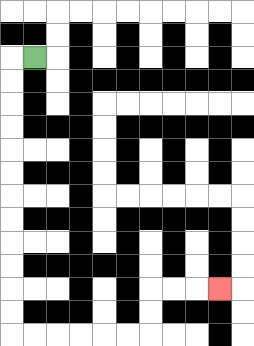{'start': '[1, 2]', 'end': '[9, 12]', 'path_directions': 'L,D,D,D,D,D,D,D,D,D,D,D,D,R,R,R,R,R,R,U,U,R,R,R', 'path_coordinates': '[[1, 2], [0, 2], [0, 3], [0, 4], [0, 5], [0, 6], [0, 7], [0, 8], [0, 9], [0, 10], [0, 11], [0, 12], [0, 13], [0, 14], [1, 14], [2, 14], [3, 14], [4, 14], [5, 14], [6, 14], [6, 13], [6, 12], [7, 12], [8, 12], [9, 12]]'}